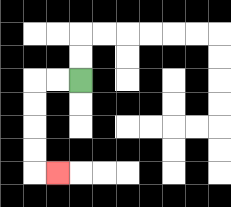{'start': '[3, 3]', 'end': '[2, 7]', 'path_directions': 'L,L,D,D,D,D,R', 'path_coordinates': '[[3, 3], [2, 3], [1, 3], [1, 4], [1, 5], [1, 6], [1, 7], [2, 7]]'}